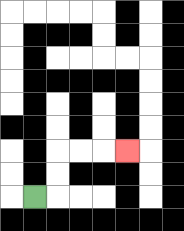{'start': '[1, 8]', 'end': '[5, 6]', 'path_directions': 'R,U,U,R,R,R', 'path_coordinates': '[[1, 8], [2, 8], [2, 7], [2, 6], [3, 6], [4, 6], [5, 6]]'}